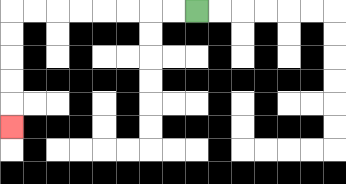{'start': '[8, 0]', 'end': '[0, 5]', 'path_directions': 'L,L,L,L,L,L,L,L,D,D,D,D,D', 'path_coordinates': '[[8, 0], [7, 0], [6, 0], [5, 0], [4, 0], [3, 0], [2, 0], [1, 0], [0, 0], [0, 1], [0, 2], [0, 3], [0, 4], [0, 5]]'}